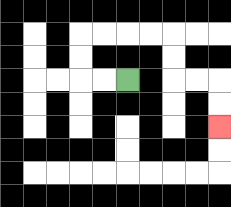{'start': '[5, 3]', 'end': '[9, 5]', 'path_directions': 'L,L,U,U,R,R,R,R,D,D,R,R,D,D', 'path_coordinates': '[[5, 3], [4, 3], [3, 3], [3, 2], [3, 1], [4, 1], [5, 1], [6, 1], [7, 1], [7, 2], [7, 3], [8, 3], [9, 3], [9, 4], [9, 5]]'}